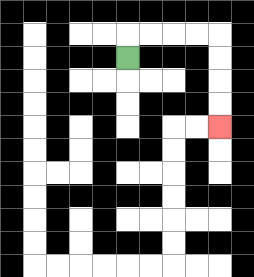{'start': '[5, 2]', 'end': '[9, 5]', 'path_directions': 'U,R,R,R,R,D,D,D,D', 'path_coordinates': '[[5, 2], [5, 1], [6, 1], [7, 1], [8, 1], [9, 1], [9, 2], [9, 3], [9, 4], [9, 5]]'}